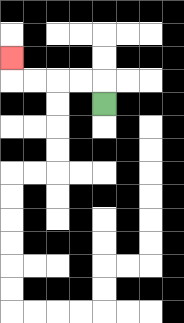{'start': '[4, 4]', 'end': '[0, 2]', 'path_directions': 'U,L,L,L,L,U', 'path_coordinates': '[[4, 4], [4, 3], [3, 3], [2, 3], [1, 3], [0, 3], [0, 2]]'}